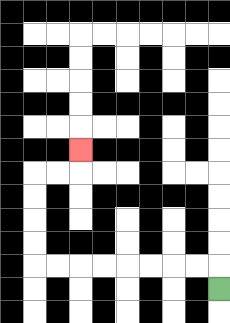{'start': '[9, 12]', 'end': '[3, 6]', 'path_directions': 'U,L,L,L,L,L,L,L,L,U,U,U,U,R,R,U', 'path_coordinates': '[[9, 12], [9, 11], [8, 11], [7, 11], [6, 11], [5, 11], [4, 11], [3, 11], [2, 11], [1, 11], [1, 10], [1, 9], [1, 8], [1, 7], [2, 7], [3, 7], [3, 6]]'}